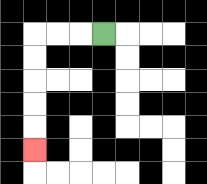{'start': '[4, 1]', 'end': '[1, 6]', 'path_directions': 'L,L,L,D,D,D,D,D', 'path_coordinates': '[[4, 1], [3, 1], [2, 1], [1, 1], [1, 2], [1, 3], [1, 4], [1, 5], [1, 6]]'}